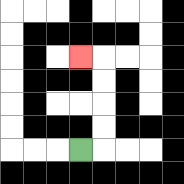{'start': '[3, 6]', 'end': '[3, 2]', 'path_directions': 'R,U,U,U,U,L', 'path_coordinates': '[[3, 6], [4, 6], [4, 5], [4, 4], [4, 3], [4, 2], [3, 2]]'}